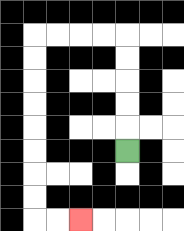{'start': '[5, 6]', 'end': '[3, 9]', 'path_directions': 'U,U,U,U,U,L,L,L,L,D,D,D,D,D,D,D,D,R,R', 'path_coordinates': '[[5, 6], [5, 5], [5, 4], [5, 3], [5, 2], [5, 1], [4, 1], [3, 1], [2, 1], [1, 1], [1, 2], [1, 3], [1, 4], [1, 5], [1, 6], [1, 7], [1, 8], [1, 9], [2, 9], [3, 9]]'}